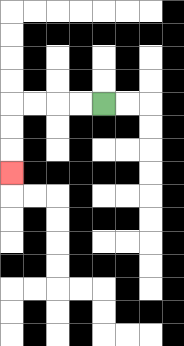{'start': '[4, 4]', 'end': '[0, 7]', 'path_directions': 'L,L,L,L,D,D,D', 'path_coordinates': '[[4, 4], [3, 4], [2, 4], [1, 4], [0, 4], [0, 5], [0, 6], [0, 7]]'}